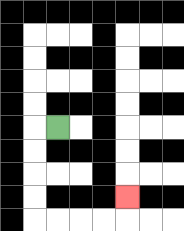{'start': '[2, 5]', 'end': '[5, 8]', 'path_directions': 'L,D,D,D,D,R,R,R,R,U', 'path_coordinates': '[[2, 5], [1, 5], [1, 6], [1, 7], [1, 8], [1, 9], [2, 9], [3, 9], [4, 9], [5, 9], [5, 8]]'}